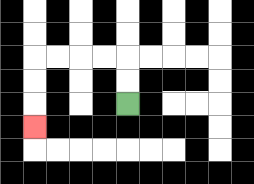{'start': '[5, 4]', 'end': '[1, 5]', 'path_directions': 'U,U,L,L,L,L,D,D,D', 'path_coordinates': '[[5, 4], [5, 3], [5, 2], [4, 2], [3, 2], [2, 2], [1, 2], [1, 3], [1, 4], [1, 5]]'}